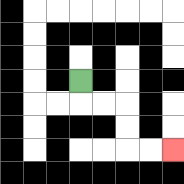{'start': '[3, 3]', 'end': '[7, 6]', 'path_directions': 'D,R,R,D,D,R,R', 'path_coordinates': '[[3, 3], [3, 4], [4, 4], [5, 4], [5, 5], [5, 6], [6, 6], [7, 6]]'}